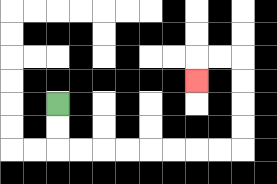{'start': '[2, 4]', 'end': '[8, 3]', 'path_directions': 'D,D,R,R,R,R,R,R,R,R,U,U,U,U,L,L,D', 'path_coordinates': '[[2, 4], [2, 5], [2, 6], [3, 6], [4, 6], [5, 6], [6, 6], [7, 6], [8, 6], [9, 6], [10, 6], [10, 5], [10, 4], [10, 3], [10, 2], [9, 2], [8, 2], [8, 3]]'}